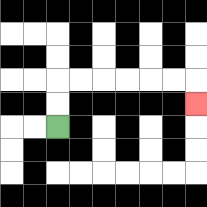{'start': '[2, 5]', 'end': '[8, 4]', 'path_directions': 'U,U,R,R,R,R,R,R,D', 'path_coordinates': '[[2, 5], [2, 4], [2, 3], [3, 3], [4, 3], [5, 3], [6, 3], [7, 3], [8, 3], [8, 4]]'}